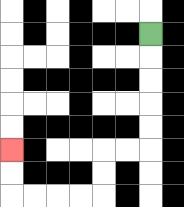{'start': '[6, 1]', 'end': '[0, 6]', 'path_directions': 'D,D,D,D,D,L,L,D,D,L,L,L,L,U,U', 'path_coordinates': '[[6, 1], [6, 2], [6, 3], [6, 4], [6, 5], [6, 6], [5, 6], [4, 6], [4, 7], [4, 8], [3, 8], [2, 8], [1, 8], [0, 8], [0, 7], [0, 6]]'}